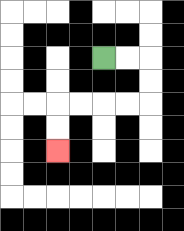{'start': '[4, 2]', 'end': '[2, 6]', 'path_directions': 'R,R,D,D,L,L,L,L,D,D', 'path_coordinates': '[[4, 2], [5, 2], [6, 2], [6, 3], [6, 4], [5, 4], [4, 4], [3, 4], [2, 4], [2, 5], [2, 6]]'}